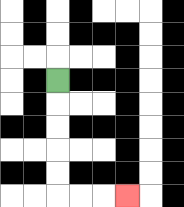{'start': '[2, 3]', 'end': '[5, 8]', 'path_directions': 'D,D,D,D,D,R,R,R', 'path_coordinates': '[[2, 3], [2, 4], [2, 5], [2, 6], [2, 7], [2, 8], [3, 8], [4, 8], [5, 8]]'}